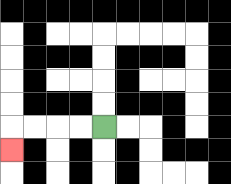{'start': '[4, 5]', 'end': '[0, 6]', 'path_directions': 'L,L,L,L,D', 'path_coordinates': '[[4, 5], [3, 5], [2, 5], [1, 5], [0, 5], [0, 6]]'}